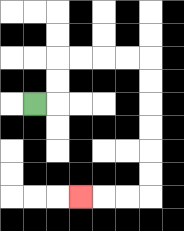{'start': '[1, 4]', 'end': '[3, 8]', 'path_directions': 'R,U,U,R,R,R,R,D,D,D,D,D,D,L,L,L', 'path_coordinates': '[[1, 4], [2, 4], [2, 3], [2, 2], [3, 2], [4, 2], [5, 2], [6, 2], [6, 3], [6, 4], [6, 5], [6, 6], [6, 7], [6, 8], [5, 8], [4, 8], [3, 8]]'}